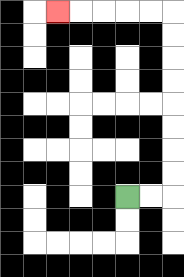{'start': '[5, 8]', 'end': '[2, 0]', 'path_directions': 'R,R,U,U,U,U,U,U,U,U,L,L,L,L,L', 'path_coordinates': '[[5, 8], [6, 8], [7, 8], [7, 7], [7, 6], [7, 5], [7, 4], [7, 3], [7, 2], [7, 1], [7, 0], [6, 0], [5, 0], [4, 0], [3, 0], [2, 0]]'}